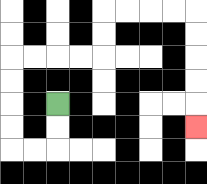{'start': '[2, 4]', 'end': '[8, 5]', 'path_directions': 'D,D,L,L,U,U,U,U,R,R,R,R,U,U,R,R,R,R,D,D,D,D,D', 'path_coordinates': '[[2, 4], [2, 5], [2, 6], [1, 6], [0, 6], [0, 5], [0, 4], [0, 3], [0, 2], [1, 2], [2, 2], [3, 2], [4, 2], [4, 1], [4, 0], [5, 0], [6, 0], [7, 0], [8, 0], [8, 1], [8, 2], [8, 3], [8, 4], [8, 5]]'}